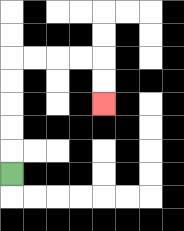{'start': '[0, 7]', 'end': '[4, 4]', 'path_directions': 'U,U,U,U,U,R,R,R,R,D,D', 'path_coordinates': '[[0, 7], [0, 6], [0, 5], [0, 4], [0, 3], [0, 2], [1, 2], [2, 2], [3, 2], [4, 2], [4, 3], [4, 4]]'}